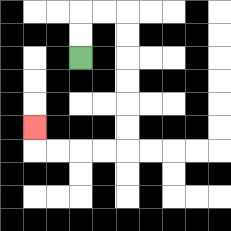{'start': '[3, 2]', 'end': '[1, 5]', 'path_directions': 'U,U,R,R,D,D,D,D,D,D,L,L,L,L,U', 'path_coordinates': '[[3, 2], [3, 1], [3, 0], [4, 0], [5, 0], [5, 1], [5, 2], [5, 3], [5, 4], [5, 5], [5, 6], [4, 6], [3, 6], [2, 6], [1, 6], [1, 5]]'}